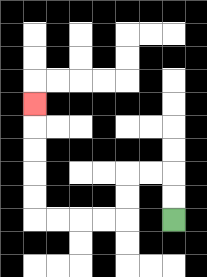{'start': '[7, 9]', 'end': '[1, 4]', 'path_directions': 'U,U,L,L,D,D,L,L,L,L,U,U,U,U,U', 'path_coordinates': '[[7, 9], [7, 8], [7, 7], [6, 7], [5, 7], [5, 8], [5, 9], [4, 9], [3, 9], [2, 9], [1, 9], [1, 8], [1, 7], [1, 6], [1, 5], [1, 4]]'}